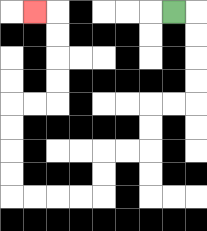{'start': '[7, 0]', 'end': '[1, 0]', 'path_directions': 'R,D,D,D,D,L,L,D,D,L,L,D,D,L,L,L,L,U,U,U,U,R,R,U,U,U,U,L', 'path_coordinates': '[[7, 0], [8, 0], [8, 1], [8, 2], [8, 3], [8, 4], [7, 4], [6, 4], [6, 5], [6, 6], [5, 6], [4, 6], [4, 7], [4, 8], [3, 8], [2, 8], [1, 8], [0, 8], [0, 7], [0, 6], [0, 5], [0, 4], [1, 4], [2, 4], [2, 3], [2, 2], [2, 1], [2, 0], [1, 0]]'}